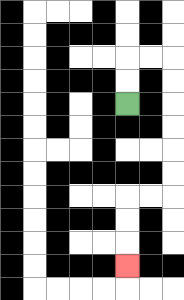{'start': '[5, 4]', 'end': '[5, 11]', 'path_directions': 'U,U,R,R,D,D,D,D,D,D,L,L,D,D,D', 'path_coordinates': '[[5, 4], [5, 3], [5, 2], [6, 2], [7, 2], [7, 3], [7, 4], [7, 5], [7, 6], [7, 7], [7, 8], [6, 8], [5, 8], [5, 9], [5, 10], [5, 11]]'}